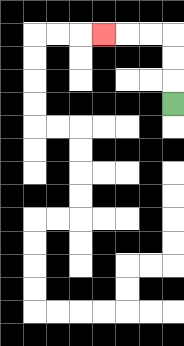{'start': '[7, 4]', 'end': '[4, 1]', 'path_directions': 'U,U,U,L,L,L', 'path_coordinates': '[[7, 4], [7, 3], [7, 2], [7, 1], [6, 1], [5, 1], [4, 1]]'}